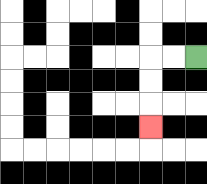{'start': '[8, 2]', 'end': '[6, 5]', 'path_directions': 'L,L,D,D,D', 'path_coordinates': '[[8, 2], [7, 2], [6, 2], [6, 3], [6, 4], [6, 5]]'}